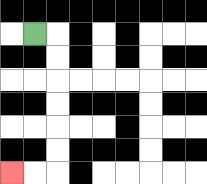{'start': '[1, 1]', 'end': '[0, 7]', 'path_directions': 'R,D,D,D,D,D,D,L,L', 'path_coordinates': '[[1, 1], [2, 1], [2, 2], [2, 3], [2, 4], [2, 5], [2, 6], [2, 7], [1, 7], [0, 7]]'}